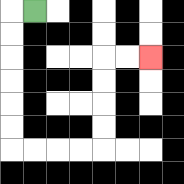{'start': '[1, 0]', 'end': '[6, 2]', 'path_directions': 'L,D,D,D,D,D,D,R,R,R,R,U,U,U,U,R,R', 'path_coordinates': '[[1, 0], [0, 0], [0, 1], [0, 2], [0, 3], [0, 4], [0, 5], [0, 6], [1, 6], [2, 6], [3, 6], [4, 6], [4, 5], [4, 4], [4, 3], [4, 2], [5, 2], [6, 2]]'}